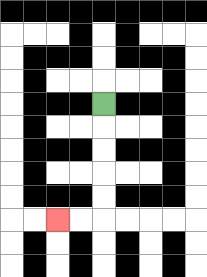{'start': '[4, 4]', 'end': '[2, 9]', 'path_directions': 'D,D,D,D,D,L,L', 'path_coordinates': '[[4, 4], [4, 5], [4, 6], [4, 7], [4, 8], [4, 9], [3, 9], [2, 9]]'}